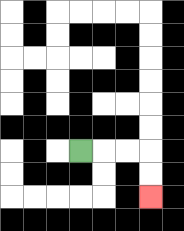{'start': '[3, 6]', 'end': '[6, 8]', 'path_directions': 'R,R,R,D,D', 'path_coordinates': '[[3, 6], [4, 6], [5, 6], [6, 6], [6, 7], [6, 8]]'}